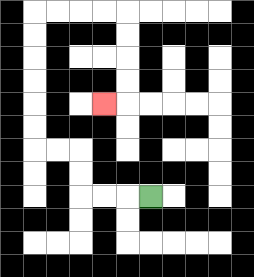{'start': '[6, 8]', 'end': '[4, 4]', 'path_directions': 'L,L,L,U,U,L,L,U,U,U,U,U,U,R,R,R,R,D,D,D,D,L', 'path_coordinates': '[[6, 8], [5, 8], [4, 8], [3, 8], [3, 7], [3, 6], [2, 6], [1, 6], [1, 5], [1, 4], [1, 3], [1, 2], [1, 1], [1, 0], [2, 0], [3, 0], [4, 0], [5, 0], [5, 1], [5, 2], [5, 3], [5, 4], [4, 4]]'}